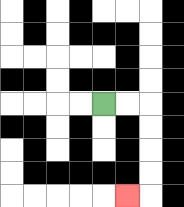{'start': '[4, 4]', 'end': '[5, 8]', 'path_directions': 'R,R,D,D,D,D,L', 'path_coordinates': '[[4, 4], [5, 4], [6, 4], [6, 5], [6, 6], [6, 7], [6, 8], [5, 8]]'}